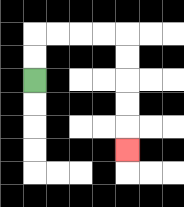{'start': '[1, 3]', 'end': '[5, 6]', 'path_directions': 'U,U,R,R,R,R,D,D,D,D,D', 'path_coordinates': '[[1, 3], [1, 2], [1, 1], [2, 1], [3, 1], [4, 1], [5, 1], [5, 2], [5, 3], [5, 4], [5, 5], [5, 6]]'}